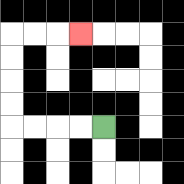{'start': '[4, 5]', 'end': '[3, 1]', 'path_directions': 'L,L,L,L,U,U,U,U,R,R,R', 'path_coordinates': '[[4, 5], [3, 5], [2, 5], [1, 5], [0, 5], [0, 4], [0, 3], [0, 2], [0, 1], [1, 1], [2, 1], [3, 1]]'}